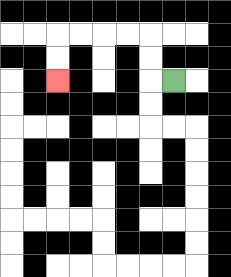{'start': '[7, 3]', 'end': '[2, 3]', 'path_directions': 'L,U,U,L,L,L,L,D,D', 'path_coordinates': '[[7, 3], [6, 3], [6, 2], [6, 1], [5, 1], [4, 1], [3, 1], [2, 1], [2, 2], [2, 3]]'}